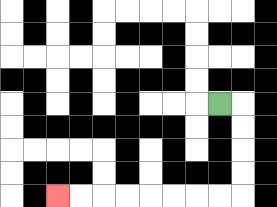{'start': '[9, 4]', 'end': '[2, 8]', 'path_directions': 'R,D,D,D,D,L,L,L,L,L,L,L,L', 'path_coordinates': '[[9, 4], [10, 4], [10, 5], [10, 6], [10, 7], [10, 8], [9, 8], [8, 8], [7, 8], [6, 8], [5, 8], [4, 8], [3, 8], [2, 8]]'}